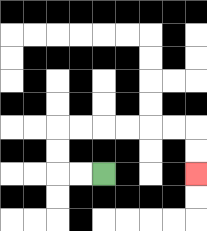{'start': '[4, 7]', 'end': '[8, 7]', 'path_directions': 'L,L,U,U,R,R,R,R,R,R,D,D', 'path_coordinates': '[[4, 7], [3, 7], [2, 7], [2, 6], [2, 5], [3, 5], [4, 5], [5, 5], [6, 5], [7, 5], [8, 5], [8, 6], [8, 7]]'}